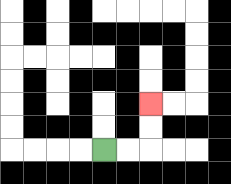{'start': '[4, 6]', 'end': '[6, 4]', 'path_directions': 'R,R,U,U', 'path_coordinates': '[[4, 6], [5, 6], [6, 6], [6, 5], [6, 4]]'}